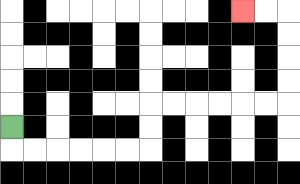{'start': '[0, 5]', 'end': '[10, 0]', 'path_directions': 'D,R,R,R,R,R,R,U,U,R,R,R,R,R,R,U,U,U,U,L,L', 'path_coordinates': '[[0, 5], [0, 6], [1, 6], [2, 6], [3, 6], [4, 6], [5, 6], [6, 6], [6, 5], [6, 4], [7, 4], [8, 4], [9, 4], [10, 4], [11, 4], [12, 4], [12, 3], [12, 2], [12, 1], [12, 0], [11, 0], [10, 0]]'}